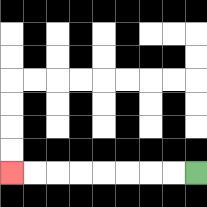{'start': '[8, 7]', 'end': '[0, 7]', 'path_directions': 'L,L,L,L,L,L,L,L', 'path_coordinates': '[[8, 7], [7, 7], [6, 7], [5, 7], [4, 7], [3, 7], [2, 7], [1, 7], [0, 7]]'}